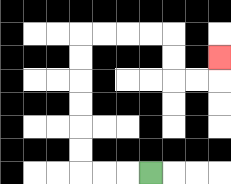{'start': '[6, 7]', 'end': '[9, 2]', 'path_directions': 'L,L,L,U,U,U,U,U,U,R,R,R,R,D,D,R,R,U', 'path_coordinates': '[[6, 7], [5, 7], [4, 7], [3, 7], [3, 6], [3, 5], [3, 4], [3, 3], [3, 2], [3, 1], [4, 1], [5, 1], [6, 1], [7, 1], [7, 2], [7, 3], [8, 3], [9, 3], [9, 2]]'}